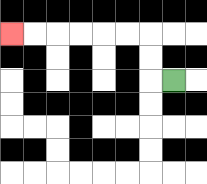{'start': '[7, 3]', 'end': '[0, 1]', 'path_directions': 'L,U,U,L,L,L,L,L,L', 'path_coordinates': '[[7, 3], [6, 3], [6, 2], [6, 1], [5, 1], [4, 1], [3, 1], [2, 1], [1, 1], [0, 1]]'}